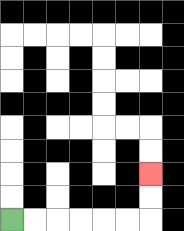{'start': '[0, 9]', 'end': '[6, 7]', 'path_directions': 'R,R,R,R,R,R,U,U', 'path_coordinates': '[[0, 9], [1, 9], [2, 9], [3, 9], [4, 9], [5, 9], [6, 9], [6, 8], [6, 7]]'}